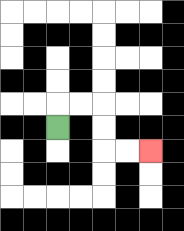{'start': '[2, 5]', 'end': '[6, 6]', 'path_directions': 'U,R,R,D,D,R,R', 'path_coordinates': '[[2, 5], [2, 4], [3, 4], [4, 4], [4, 5], [4, 6], [5, 6], [6, 6]]'}